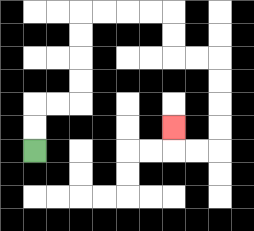{'start': '[1, 6]', 'end': '[7, 5]', 'path_directions': 'U,U,R,R,U,U,U,U,R,R,R,R,D,D,R,R,D,D,D,D,L,L,U', 'path_coordinates': '[[1, 6], [1, 5], [1, 4], [2, 4], [3, 4], [3, 3], [3, 2], [3, 1], [3, 0], [4, 0], [5, 0], [6, 0], [7, 0], [7, 1], [7, 2], [8, 2], [9, 2], [9, 3], [9, 4], [9, 5], [9, 6], [8, 6], [7, 6], [7, 5]]'}